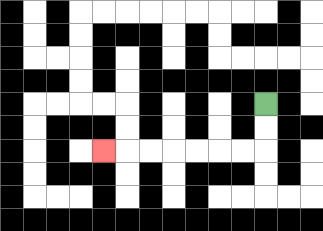{'start': '[11, 4]', 'end': '[4, 6]', 'path_directions': 'D,D,L,L,L,L,L,L,L', 'path_coordinates': '[[11, 4], [11, 5], [11, 6], [10, 6], [9, 6], [8, 6], [7, 6], [6, 6], [5, 6], [4, 6]]'}